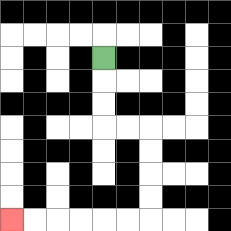{'start': '[4, 2]', 'end': '[0, 9]', 'path_directions': 'D,D,D,R,R,D,D,D,D,L,L,L,L,L,L', 'path_coordinates': '[[4, 2], [4, 3], [4, 4], [4, 5], [5, 5], [6, 5], [6, 6], [6, 7], [6, 8], [6, 9], [5, 9], [4, 9], [3, 9], [2, 9], [1, 9], [0, 9]]'}